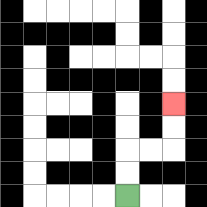{'start': '[5, 8]', 'end': '[7, 4]', 'path_directions': 'U,U,R,R,U,U', 'path_coordinates': '[[5, 8], [5, 7], [5, 6], [6, 6], [7, 6], [7, 5], [7, 4]]'}